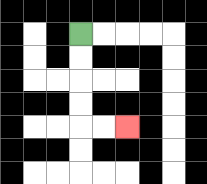{'start': '[3, 1]', 'end': '[5, 5]', 'path_directions': 'D,D,D,D,R,R', 'path_coordinates': '[[3, 1], [3, 2], [3, 3], [3, 4], [3, 5], [4, 5], [5, 5]]'}